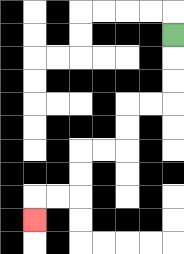{'start': '[7, 1]', 'end': '[1, 9]', 'path_directions': 'D,D,D,L,L,D,D,L,L,D,D,L,L,D', 'path_coordinates': '[[7, 1], [7, 2], [7, 3], [7, 4], [6, 4], [5, 4], [5, 5], [5, 6], [4, 6], [3, 6], [3, 7], [3, 8], [2, 8], [1, 8], [1, 9]]'}